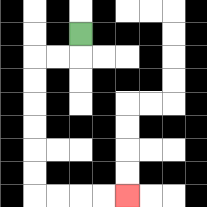{'start': '[3, 1]', 'end': '[5, 8]', 'path_directions': 'D,L,L,D,D,D,D,D,D,R,R,R,R', 'path_coordinates': '[[3, 1], [3, 2], [2, 2], [1, 2], [1, 3], [1, 4], [1, 5], [1, 6], [1, 7], [1, 8], [2, 8], [3, 8], [4, 8], [5, 8]]'}